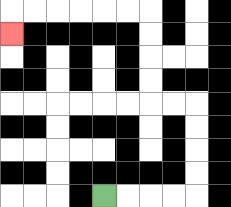{'start': '[4, 8]', 'end': '[0, 1]', 'path_directions': 'R,R,R,R,U,U,U,U,L,L,U,U,U,U,L,L,L,L,L,L,D', 'path_coordinates': '[[4, 8], [5, 8], [6, 8], [7, 8], [8, 8], [8, 7], [8, 6], [8, 5], [8, 4], [7, 4], [6, 4], [6, 3], [6, 2], [6, 1], [6, 0], [5, 0], [4, 0], [3, 0], [2, 0], [1, 0], [0, 0], [0, 1]]'}